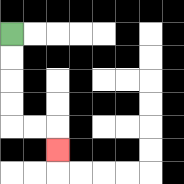{'start': '[0, 1]', 'end': '[2, 6]', 'path_directions': 'D,D,D,D,R,R,D', 'path_coordinates': '[[0, 1], [0, 2], [0, 3], [0, 4], [0, 5], [1, 5], [2, 5], [2, 6]]'}